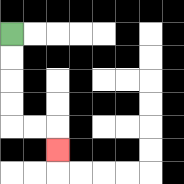{'start': '[0, 1]', 'end': '[2, 6]', 'path_directions': 'D,D,D,D,R,R,D', 'path_coordinates': '[[0, 1], [0, 2], [0, 3], [0, 4], [0, 5], [1, 5], [2, 5], [2, 6]]'}